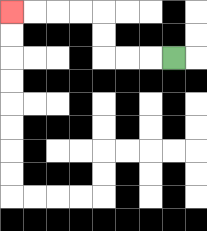{'start': '[7, 2]', 'end': '[0, 0]', 'path_directions': 'L,L,L,U,U,L,L,L,L', 'path_coordinates': '[[7, 2], [6, 2], [5, 2], [4, 2], [4, 1], [4, 0], [3, 0], [2, 0], [1, 0], [0, 0]]'}